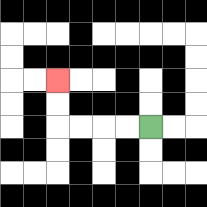{'start': '[6, 5]', 'end': '[2, 3]', 'path_directions': 'L,L,L,L,U,U', 'path_coordinates': '[[6, 5], [5, 5], [4, 5], [3, 5], [2, 5], [2, 4], [2, 3]]'}